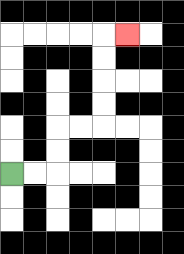{'start': '[0, 7]', 'end': '[5, 1]', 'path_directions': 'R,R,U,U,R,R,U,U,U,U,R', 'path_coordinates': '[[0, 7], [1, 7], [2, 7], [2, 6], [2, 5], [3, 5], [4, 5], [4, 4], [4, 3], [4, 2], [4, 1], [5, 1]]'}